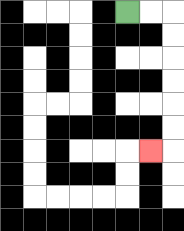{'start': '[5, 0]', 'end': '[6, 6]', 'path_directions': 'R,R,D,D,D,D,D,D,L', 'path_coordinates': '[[5, 0], [6, 0], [7, 0], [7, 1], [7, 2], [7, 3], [7, 4], [7, 5], [7, 6], [6, 6]]'}